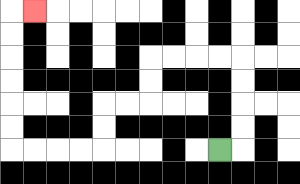{'start': '[9, 6]', 'end': '[1, 0]', 'path_directions': 'R,U,U,U,U,L,L,L,L,D,D,L,L,D,D,L,L,L,L,U,U,U,U,U,U,R', 'path_coordinates': '[[9, 6], [10, 6], [10, 5], [10, 4], [10, 3], [10, 2], [9, 2], [8, 2], [7, 2], [6, 2], [6, 3], [6, 4], [5, 4], [4, 4], [4, 5], [4, 6], [3, 6], [2, 6], [1, 6], [0, 6], [0, 5], [0, 4], [0, 3], [0, 2], [0, 1], [0, 0], [1, 0]]'}